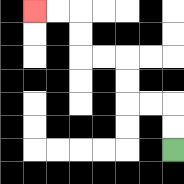{'start': '[7, 6]', 'end': '[1, 0]', 'path_directions': 'U,U,L,L,U,U,L,L,U,U,L,L', 'path_coordinates': '[[7, 6], [7, 5], [7, 4], [6, 4], [5, 4], [5, 3], [5, 2], [4, 2], [3, 2], [3, 1], [3, 0], [2, 0], [1, 0]]'}